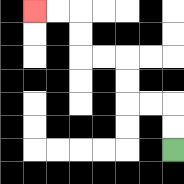{'start': '[7, 6]', 'end': '[1, 0]', 'path_directions': 'U,U,L,L,U,U,L,L,U,U,L,L', 'path_coordinates': '[[7, 6], [7, 5], [7, 4], [6, 4], [5, 4], [5, 3], [5, 2], [4, 2], [3, 2], [3, 1], [3, 0], [2, 0], [1, 0]]'}